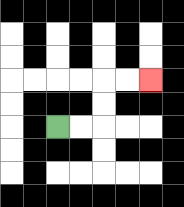{'start': '[2, 5]', 'end': '[6, 3]', 'path_directions': 'R,R,U,U,R,R', 'path_coordinates': '[[2, 5], [3, 5], [4, 5], [4, 4], [4, 3], [5, 3], [6, 3]]'}